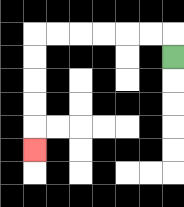{'start': '[7, 2]', 'end': '[1, 6]', 'path_directions': 'U,L,L,L,L,L,L,D,D,D,D,D', 'path_coordinates': '[[7, 2], [7, 1], [6, 1], [5, 1], [4, 1], [3, 1], [2, 1], [1, 1], [1, 2], [1, 3], [1, 4], [1, 5], [1, 6]]'}